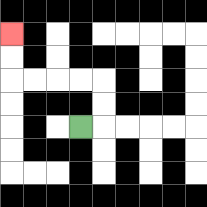{'start': '[3, 5]', 'end': '[0, 1]', 'path_directions': 'R,U,U,L,L,L,L,U,U', 'path_coordinates': '[[3, 5], [4, 5], [4, 4], [4, 3], [3, 3], [2, 3], [1, 3], [0, 3], [0, 2], [0, 1]]'}